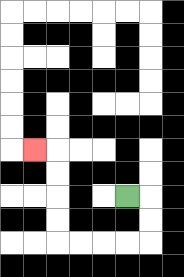{'start': '[5, 8]', 'end': '[1, 6]', 'path_directions': 'R,D,D,L,L,L,L,U,U,U,U,L', 'path_coordinates': '[[5, 8], [6, 8], [6, 9], [6, 10], [5, 10], [4, 10], [3, 10], [2, 10], [2, 9], [2, 8], [2, 7], [2, 6], [1, 6]]'}